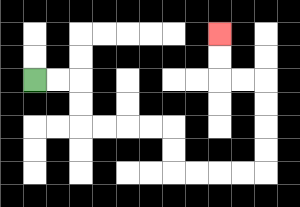{'start': '[1, 3]', 'end': '[9, 1]', 'path_directions': 'R,R,D,D,R,R,R,R,D,D,R,R,R,R,U,U,U,U,L,L,U,U', 'path_coordinates': '[[1, 3], [2, 3], [3, 3], [3, 4], [3, 5], [4, 5], [5, 5], [6, 5], [7, 5], [7, 6], [7, 7], [8, 7], [9, 7], [10, 7], [11, 7], [11, 6], [11, 5], [11, 4], [11, 3], [10, 3], [9, 3], [9, 2], [9, 1]]'}